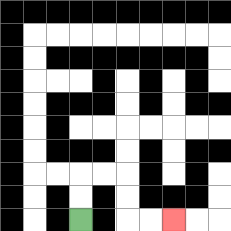{'start': '[3, 9]', 'end': '[7, 9]', 'path_directions': 'U,U,R,R,D,D,R,R', 'path_coordinates': '[[3, 9], [3, 8], [3, 7], [4, 7], [5, 7], [5, 8], [5, 9], [6, 9], [7, 9]]'}